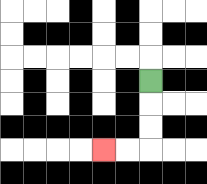{'start': '[6, 3]', 'end': '[4, 6]', 'path_directions': 'D,D,D,L,L', 'path_coordinates': '[[6, 3], [6, 4], [6, 5], [6, 6], [5, 6], [4, 6]]'}